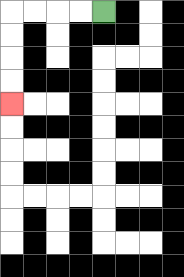{'start': '[4, 0]', 'end': '[0, 4]', 'path_directions': 'L,L,L,L,D,D,D,D', 'path_coordinates': '[[4, 0], [3, 0], [2, 0], [1, 0], [0, 0], [0, 1], [0, 2], [0, 3], [0, 4]]'}